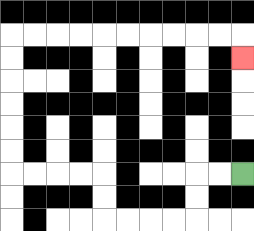{'start': '[10, 7]', 'end': '[10, 2]', 'path_directions': 'L,L,D,D,L,L,L,L,U,U,L,L,L,L,U,U,U,U,U,U,R,R,R,R,R,R,R,R,R,R,D', 'path_coordinates': '[[10, 7], [9, 7], [8, 7], [8, 8], [8, 9], [7, 9], [6, 9], [5, 9], [4, 9], [4, 8], [4, 7], [3, 7], [2, 7], [1, 7], [0, 7], [0, 6], [0, 5], [0, 4], [0, 3], [0, 2], [0, 1], [1, 1], [2, 1], [3, 1], [4, 1], [5, 1], [6, 1], [7, 1], [8, 1], [9, 1], [10, 1], [10, 2]]'}